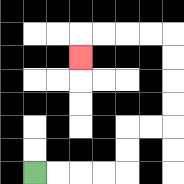{'start': '[1, 7]', 'end': '[3, 2]', 'path_directions': 'R,R,R,R,U,U,R,R,U,U,U,U,L,L,L,L,D', 'path_coordinates': '[[1, 7], [2, 7], [3, 7], [4, 7], [5, 7], [5, 6], [5, 5], [6, 5], [7, 5], [7, 4], [7, 3], [7, 2], [7, 1], [6, 1], [5, 1], [4, 1], [3, 1], [3, 2]]'}